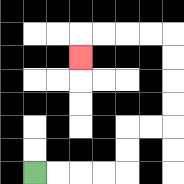{'start': '[1, 7]', 'end': '[3, 2]', 'path_directions': 'R,R,R,R,U,U,R,R,U,U,U,U,L,L,L,L,D', 'path_coordinates': '[[1, 7], [2, 7], [3, 7], [4, 7], [5, 7], [5, 6], [5, 5], [6, 5], [7, 5], [7, 4], [7, 3], [7, 2], [7, 1], [6, 1], [5, 1], [4, 1], [3, 1], [3, 2]]'}